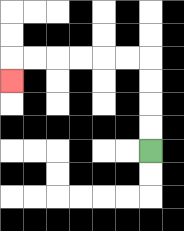{'start': '[6, 6]', 'end': '[0, 3]', 'path_directions': 'U,U,U,U,L,L,L,L,L,L,D', 'path_coordinates': '[[6, 6], [6, 5], [6, 4], [6, 3], [6, 2], [5, 2], [4, 2], [3, 2], [2, 2], [1, 2], [0, 2], [0, 3]]'}